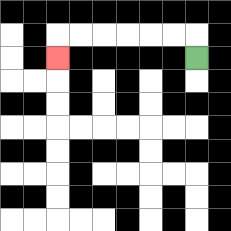{'start': '[8, 2]', 'end': '[2, 2]', 'path_directions': 'U,L,L,L,L,L,L,D', 'path_coordinates': '[[8, 2], [8, 1], [7, 1], [6, 1], [5, 1], [4, 1], [3, 1], [2, 1], [2, 2]]'}